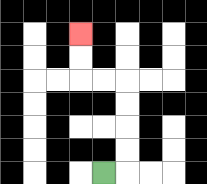{'start': '[4, 7]', 'end': '[3, 1]', 'path_directions': 'R,U,U,U,U,L,L,U,U', 'path_coordinates': '[[4, 7], [5, 7], [5, 6], [5, 5], [5, 4], [5, 3], [4, 3], [3, 3], [3, 2], [3, 1]]'}